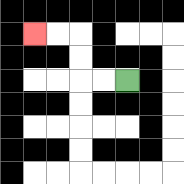{'start': '[5, 3]', 'end': '[1, 1]', 'path_directions': 'L,L,U,U,L,L', 'path_coordinates': '[[5, 3], [4, 3], [3, 3], [3, 2], [3, 1], [2, 1], [1, 1]]'}